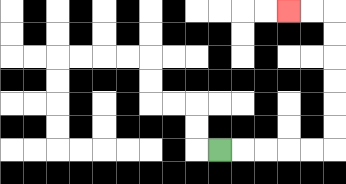{'start': '[9, 6]', 'end': '[12, 0]', 'path_directions': 'R,R,R,R,R,U,U,U,U,U,U,L,L', 'path_coordinates': '[[9, 6], [10, 6], [11, 6], [12, 6], [13, 6], [14, 6], [14, 5], [14, 4], [14, 3], [14, 2], [14, 1], [14, 0], [13, 0], [12, 0]]'}